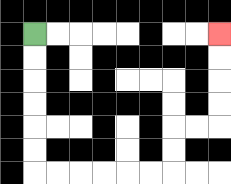{'start': '[1, 1]', 'end': '[9, 1]', 'path_directions': 'D,D,D,D,D,D,R,R,R,R,R,R,U,U,R,R,U,U,U,U', 'path_coordinates': '[[1, 1], [1, 2], [1, 3], [1, 4], [1, 5], [1, 6], [1, 7], [2, 7], [3, 7], [4, 7], [5, 7], [6, 7], [7, 7], [7, 6], [7, 5], [8, 5], [9, 5], [9, 4], [9, 3], [9, 2], [9, 1]]'}